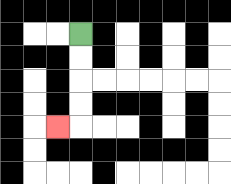{'start': '[3, 1]', 'end': '[2, 5]', 'path_directions': 'D,D,D,D,L', 'path_coordinates': '[[3, 1], [3, 2], [3, 3], [3, 4], [3, 5], [2, 5]]'}